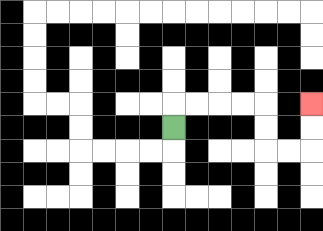{'start': '[7, 5]', 'end': '[13, 4]', 'path_directions': 'U,R,R,R,R,D,D,R,R,U,U', 'path_coordinates': '[[7, 5], [7, 4], [8, 4], [9, 4], [10, 4], [11, 4], [11, 5], [11, 6], [12, 6], [13, 6], [13, 5], [13, 4]]'}